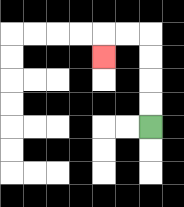{'start': '[6, 5]', 'end': '[4, 2]', 'path_directions': 'U,U,U,U,L,L,D', 'path_coordinates': '[[6, 5], [6, 4], [6, 3], [6, 2], [6, 1], [5, 1], [4, 1], [4, 2]]'}